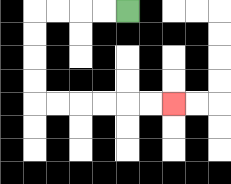{'start': '[5, 0]', 'end': '[7, 4]', 'path_directions': 'L,L,L,L,D,D,D,D,R,R,R,R,R,R', 'path_coordinates': '[[5, 0], [4, 0], [3, 0], [2, 0], [1, 0], [1, 1], [1, 2], [1, 3], [1, 4], [2, 4], [3, 4], [4, 4], [5, 4], [6, 4], [7, 4]]'}